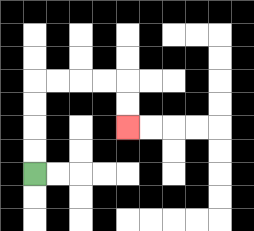{'start': '[1, 7]', 'end': '[5, 5]', 'path_directions': 'U,U,U,U,R,R,R,R,D,D', 'path_coordinates': '[[1, 7], [1, 6], [1, 5], [1, 4], [1, 3], [2, 3], [3, 3], [4, 3], [5, 3], [5, 4], [5, 5]]'}